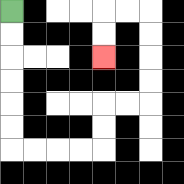{'start': '[0, 0]', 'end': '[4, 2]', 'path_directions': 'D,D,D,D,D,D,R,R,R,R,U,U,R,R,U,U,U,U,L,L,D,D', 'path_coordinates': '[[0, 0], [0, 1], [0, 2], [0, 3], [0, 4], [0, 5], [0, 6], [1, 6], [2, 6], [3, 6], [4, 6], [4, 5], [4, 4], [5, 4], [6, 4], [6, 3], [6, 2], [6, 1], [6, 0], [5, 0], [4, 0], [4, 1], [4, 2]]'}